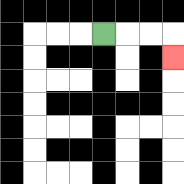{'start': '[4, 1]', 'end': '[7, 2]', 'path_directions': 'R,R,R,D', 'path_coordinates': '[[4, 1], [5, 1], [6, 1], [7, 1], [7, 2]]'}